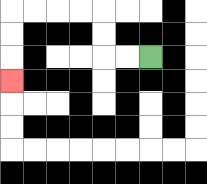{'start': '[6, 2]', 'end': '[0, 3]', 'path_directions': 'L,L,U,U,L,L,L,L,D,D,D', 'path_coordinates': '[[6, 2], [5, 2], [4, 2], [4, 1], [4, 0], [3, 0], [2, 0], [1, 0], [0, 0], [0, 1], [0, 2], [0, 3]]'}